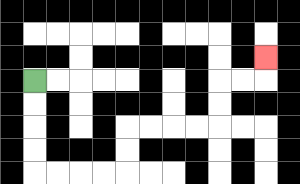{'start': '[1, 3]', 'end': '[11, 2]', 'path_directions': 'D,D,D,D,R,R,R,R,U,U,R,R,R,R,U,U,R,R,U', 'path_coordinates': '[[1, 3], [1, 4], [1, 5], [1, 6], [1, 7], [2, 7], [3, 7], [4, 7], [5, 7], [5, 6], [5, 5], [6, 5], [7, 5], [8, 5], [9, 5], [9, 4], [9, 3], [10, 3], [11, 3], [11, 2]]'}